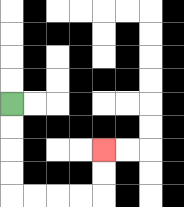{'start': '[0, 4]', 'end': '[4, 6]', 'path_directions': 'D,D,D,D,R,R,R,R,U,U', 'path_coordinates': '[[0, 4], [0, 5], [0, 6], [0, 7], [0, 8], [1, 8], [2, 8], [3, 8], [4, 8], [4, 7], [4, 6]]'}